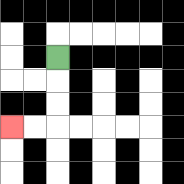{'start': '[2, 2]', 'end': '[0, 5]', 'path_directions': 'D,D,D,L,L', 'path_coordinates': '[[2, 2], [2, 3], [2, 4], [2, 5], [1, 5], [0, 5]]'}